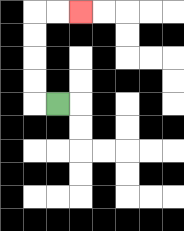{'start': '[2, 4]', 'end': '[3, 0]', 'path_directions': 'L,U,U,U,U,R,R', 'path_coordinates': '[[2, 4], [1, 4], [1, 3], [1, 2], [1, 1], [1, 0], [2, 0], [3, 0]]'}